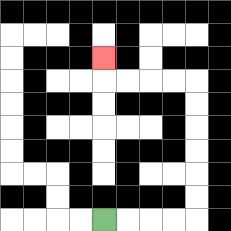{'start': '[4, 9]', 'end': '[4, 2]', 'path_directions': 'R,R,R,R,U,U,U,U,U,U,L,L,L,L,U', 'path_coordinates': '[[4, 9], [5, 9], [6, 9], [7, 9], [8, 9], [8, 8], [8, 7], [8, 6], [8, 5], [8, 4], [8, 3], [7, 3], [6, 3], [5, 3], [4, 3], [4, 2]]'}